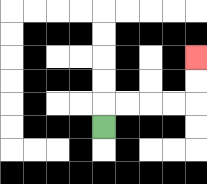{'start': '[4, 5]', 'end': '[8, 2]', 'path_directions': 'U,R,R,R,R,U,U', 'path_coordinates': '[[4, 5], [4, 4], [5, 4], [6, 4], [7, 4], [8, 4], [8, 3], [8, 2]]'}